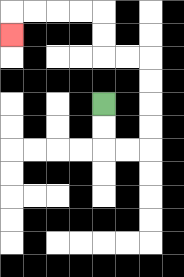{'start': '[4, 4]', 'end': '[0, 1]', 'path_directions': 'D,D,R,R,U,U,U,U,L,L,U,U,L,L,L,L,D', 'path_coordinates': '[[4, 4], [4, 5], [4, 6], [5, 6], [6, 6], [6, 5], [6, 4], [6, 3], [6, 2], [5, 2], [4, 2], [4, 1], [4, 0], [3, 0], [2, 0], [1, 0], [0, 0], [0, 1]]'}